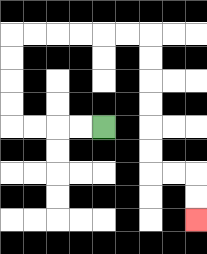{'start': '[4, 5]', 'end': '[8, 9]', 'path_directions': 'L,L,L,L,U,U,U,U,R,R,R,R,R,R,D,D,D,D,D,D,R,R,D,D', 'path_coordinates': '[[4, 5], [3, 5], [2, 5], [1, 5], [0, 5], [0, 4], [0, 3], [0, 2], [0, 1], [1, 1], [2, 1], [3, 1], [4, 1], [5, 1], [6, 1], [6, 2], [6, 3], [6, 4], [6, 5], [6, 6], [6, 7], [7, 7], [8, 7], [8, 8], [8, 9]]'}